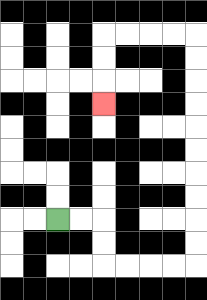{'start': '[2, 9]', 'end': '[4, 4]', 'path_directions': 'R,R,D,D,R,R,R,R,U,U,U,U,U,U,U,U,U,U,L,L,L,L,D,D,D', 'path_coordinates': '[[2, 9], [3, 9], [4, 9], [4, 10], [4, 11], [5, 11], [6, 11], [7, 11], [8, 11], [8, 10], [8, 9], [8, 8], [8, 7], [8, 6], [8, 5], [8, 4], [8, 3], [8, 2], [8, 1], [7, 1], [6, 1], [5, 1], [4, 1], [4, 2], [4, 3], [4, 4]]'}